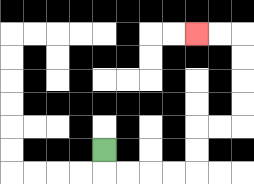{'start': '[4, 6]', 'end': '[8, 1]', 'path_directions': 'D,R,R,R,R,U,U,R,R,U,U,U,U,L,L', 'path_coordinates': '[[4, 6], [4, 7], [5, 7], [6, 7], [7, 7], [8, 7], [8, 6], [8, 5], [9, 5], [10, 5], [10, 4], [10, 3], [10, 2], [10, 1], [9, 1], [8, 1]]'}